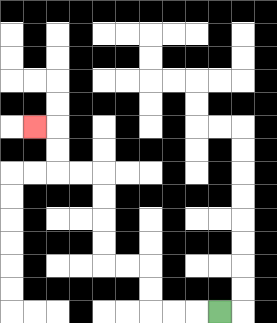{'start': '[9, 13]', 'end': '[1, 5]', 'path_directions': 'L,L,L,U,U,L,L,U,U,U,U,L,L,U,U,L', 'path_coordinates': '[[9, 13], [8, 13], [7, 13], [6, 13], [6, 12], [6, 11], [5, 11], [4, 11], [4, 10], [4, 9], [4, 8], [4, 7], [3, 7], [2, 7], [2, 6], [2, 5], [1, 5]]'}